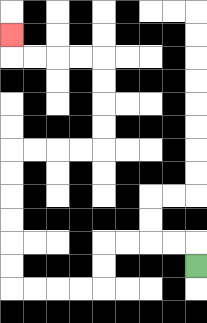{'start': '[8, 11]', 'end': '[0, 1]', 'path_directions': 'U,L,L,L,L,D,D,L,L,L,L,U,U,U,U,U,U,R,R,R,R,U,U,U,U,L,L,L,L,U', 'path_coordinates': '[[8, 11], [8, 10], [7, 10], [6, 10], [5, 10], [4, 10], [4, 11], [4, 12], [3, 12], [2, 12], [1, 12], [0, 12], [0, 11], [0, 10], [0, 9], [0, 8], [0, 7], [0, 6], [1, 6], [2, 6], [3, 6], [4, 6], [4, 5], [4, 4], [4, 3], [4, 2], [3, 2], [2, 2], [1, 2], [0, 2], [0, 1]]'}